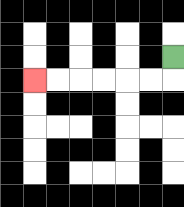{'start': '[7, 2]', 'end': '[1, 3]', 'path_directions': 'D,L,L,L,L,L,L', 'path_coordinates': '[[7, 2], [7, 3], [6, 3], [5, 3], [4, 3], [3, 3], [2, 3], [1, 3]]'}